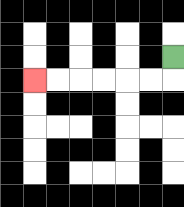{'start': '[7, 2]', 'end': '[1, 3]', 'path_directions': 'D,L,L,L,L,L,L', 'path_coordinates': '[[7, 2], [7, 3], [6, 3], [5, 3], [4, 3], [3, 3], [2, 3], [1, 3]]'}